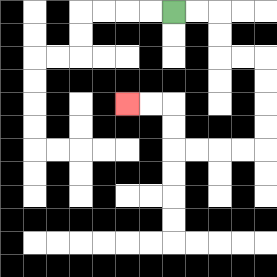{'start': '[7, 0]', 'end': '[5, 4]', 'path_directions': 'R,R,D,D,R,R,D,D,D,D,L,L,L,L,U,U,L,L', 'path_coordinates': '[[7, 0], [8, 0], [9, 0], [9, 1], [9, 2], [10, 2], [11, 2], [11, 3], [11, 4], [11, 5], [11, 6], [10, 6], [9, 6], [8, 6], [7, 6], [7, 5], [7, 4], [6, 4], [5, 4]]'}